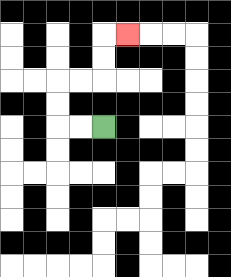{'start': '[4, 5]', 'end': '[5, 1]', 'path_directions': 'L,L,U,U,R,R,U,U,R', 'path_coordinates': '[[4, 5], [3, 5], [2, 5], [2, 4], [2, 3], [3, 3], [4, 3], [4, 2], [4, 1], [5, 1]]'}